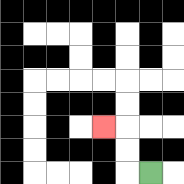{'start': '[6, 7]', 'end': '[4, 5]', 'path_directions': 'L,U,U,L', 'path_coordinates': '[[6, 7], [5, 7], [5, 6], [5, 5], [4, 5]]'}